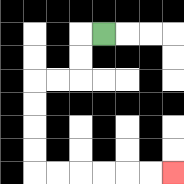{'start': '[4, 1]', 'end': '[7, 7]', 'path_directions': 'L,D,D,L,L,D,D,D,D,R,R,R,R,R,R', 'path_coordinates': '[[4, 1], [3, 1], [3, 2], [3, 3], [2, 3], [1, 3], [1, 4], [1, 5], [1, 6], [1, 7], [2, 7], [3, 7], [4, 7], [5, 7], [6, 7], [7, 7]]'}